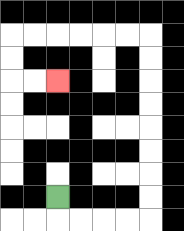{'start': '[2, 8]', 'end': '[2, 3]', 'path_directions': 'D,R,R,R,R,U,U,U,U,U,U,U,U,L,L,L,L,L,L,D,D,R,R', 'path_coordinates': '[[2, 8], [2, 9], [3, 9], [4, 9], [5, 9], [6, 9], [6, 8], [6, 7], [6, 6], [6, 5], [6, 4], [6, 3], [6, 2], [6, 1], [5, 1], [4, 1], [3, 1], [2, 1], [1, 1], [0, 1], [0, 2], [0, 3], [1, 3], [2, 3]]'}